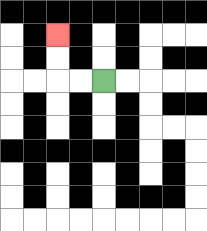{'start': '[4, 3]', 'end': '[2, 1]', 'path_directions': 'L,L,U,U', 'path_coordinates': '[[4, 3], [3, 3], [2, 3], [2, 2], [2, 1]]'}